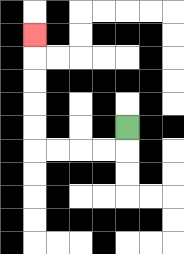{'start': '[5, 5]', 'end': '[1, 1]', 'path_directions': 'D,L,L,L,L,U,U,U,U,U', 'path_coordinates': '[[5, 5], [5, 6], [4, 6], [3, 6], [2, 6], [1, 6], [1, 5], [1, 4], [1, 3], [1, 2], [1, 1]]'}